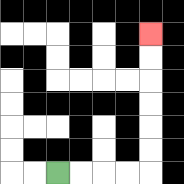{'start': '[2, 7]', 'end': '[6, 1]', 'path_directions': 'R,R,R,R,U,U,U,U,U,U', 'path_coordinates': '[[2, 7], [3, 7], [4, 7], [5, 7], [6, 7], [6, 6], [6, 5], [6, 4], [6, 3], [6, 2], [6, 1]]'}